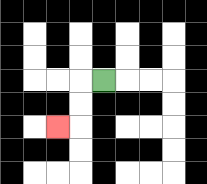{'start': '[4, 3]', 'end': '[2, 5]', 'path_directions': 'L,D,D,L', 'path_coordinates': '[[4, 3], [3, 3], [3, 4], [3, 5], [2, 5]]'}